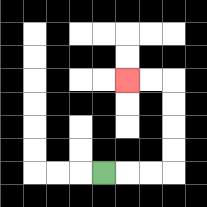{'start': '[4, 7]', 'end': '[5, 3]', 'path_directions': 'R,R,R,U,U,U,U,L,L', 'path_coordinates': '[[4, 7], [5, 7], [6, 7], [7, 7], [7, 6], [7, 5], [7, 4], [7, 3], [6, 3], [5, 3]]'}